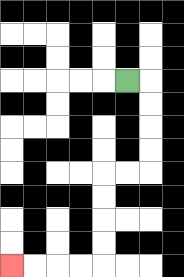{'start': '[5, 3]', 'end': '[0, 11]', 'path_directions': 'R,D,D,D,D,L,L,D,D,D,D,L,L,L,L', 'path_coordinates': '[[5, 3], [6, 3], [6, 4], [6, 5], [6, 6], [6, 7], [5, 7], [4, 7], [4, 8], [4, 9], [4, 10], [4, 11], [3, 11], [2, 11], [1, 11], [0, 11]]'}